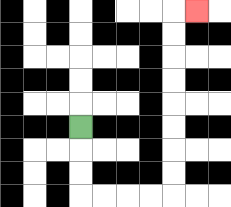{'start': '[3, 5]', 'end': '[8, 0]', 'path_directions': 'D,D,D,R,R,R,R,U,U,U,U,U,U,U,U,R', 'path_coordinates': '[[3, 5], [3, 6], [3, 7], [3, 8], [4, 8], [5, 8], [6, 8], [7, 8], [7, 7], [7, 6], [7, 5], [7, 4], [7, 3], [7, 2], [7, 1], [7, 0], [8, 0]]'}